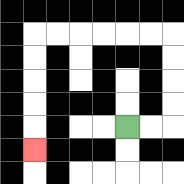{'start': '[5, 5]', 'end': '[1, 6]', 'path_directions': 'R,R,U,U,U,U,L,L,L,L,L,L,D,D,D,D,D', 'path_coordinates': '[[5, 5], [6, 5], [7, 5], [7, 4], [7, 3], [7, 2], [7, 1], [6, 1], [5, 1], [4, 1], [3, 1], [2, 1], [1, 1], [1, 2], [1, 3], [1, 4], [1, 5], [1, 6]]'}